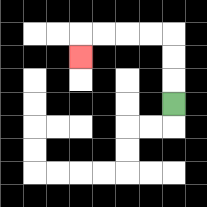{'start': '[7, 4]', 'end': '[3, 2]', 'path_directions': 'U,U,U,L,L,L,L,D', 'path_coordinates': '[[7, 4], [7, 3], [7, 2], [7, 1], [6, 1], [5, 1], [4, 1], [3, 1], [3, 2]]'}